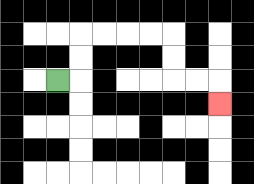{'start': '[2, 3]', 'end': '[9, 4]', 'path_directions': 'R,U,U,R,R,R,R,D,D,R,R,D', 'path_coordinates': '[[2, 3], [3, 3], [3, 2], [3, 1], [4, 1], [5, 1], [6, 1], [7, 1], [7, 2], [7, 3], [8, 3], [9, 3], [9, 4]]'}